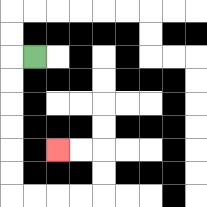{'start': '[1, 2]', 'end': '[2, 6]', 'path_directions': 'L,D,D,D,D,D,D,R,R,R,R,U,U,L,L', 'path_coordinates': '[[1, 2], [0, 2], [0, 3], [0, 4], [0, 5], [0, 6], [0, 7], [0, 8], [1, 8], [2, 8], [3, 8], [4, 8], [4, 7], [4, 6], [3, 6], [2, 6]]'}